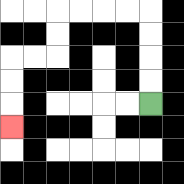{'start': '[6, 4]', 'end': '[0, 5]', 'path_directions': 'U,U,U,U,L,L,L,L,D,D,L,L,D,D,D', 'path_coordinates': '[[6, 4], [6, 3], [6, 2], [6, 1], [6, 0], [5, 0], [4, 0], [3, 0], [2, 0], [2, 1], [2, 2], [1, 2], [0, 2], [0, 3], [0, 4], [0, 5]]'}